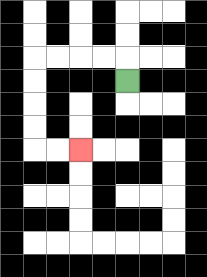{'start': '[5, 3]', 'end': '[3, 6]', 'path_directions': 'U,L,L,L,L,D,D,D,D,R,R', 'path_coordinates': '[[5, 3], [5, 2], [4, 2], [3, 2], [2, 2], [1, 2], [1, 3], [1, 4], [1, 5], [1, 6], [2, 6], [3, 6]]'}